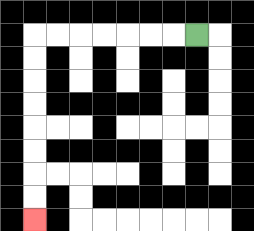{'start': '[8, 1]', 'end': '[1, 9]', 'path_directions': 'L,L,L,L,L,L,L,D,D,D,D,D,D,D,D', 'path_coordinates': '[[8, 1], [7, 1], [6, 1], [5, 1], [4, 1], [3, 1], [2, 1], [1, 1], [1, 2], [1, 3], [1, 4], [1, 5], [1, 6], [1, 7], [1, 8], [1, 9]]'}